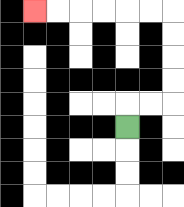{'start': '[5, 5]', 'end': '[1, 0]', 'path_directions': 'U,R,R,U,U,U,U,L,L,L,L,L,L', 'path_coordinates': '[[5, 5], [5, 4], [6, 4], [7, 4], [7, 3], [7, 2], [7, 1], [7, 0], [6, 0], [5, 0], [4, 0], [3, 0], [2, 0], [1, 0]]'}